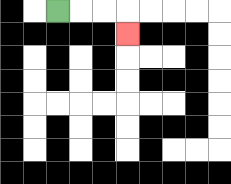{'start': '[2, 0]', 'end': '[5, 1]', 'path_directions': 'R,R,R,D', 'path_coordinates': '[[2, 0], [3, 0], [4, 0], [5, 0], [5, 1]]'}